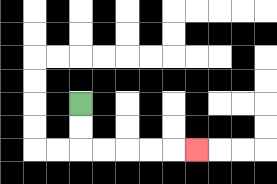{'start': '[3, 4]', 'end': '[8, 6]', 'path_directions': 'D,D,R,R,R,R,R', 'path_coordinates': '[[3, 4], [3, 5], [3, 6], [4, 6], [5, 6], [6, 6], [7, 6], [8, 6]]'}